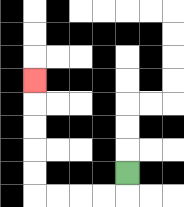{'start': '[5, 7]', 'end': '[1, 3]', 'path_directions': 'D,L,L,L,L,U,U,U,U,U', 'path_coordinates': '[[5, 7], [5, 8], [4, 8], [3, 8], [2, 8], [1, 8], [1, 7], [1, 6], [1, 5], [1, 4], [1, 3]]'}